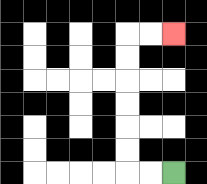{'start': '[7, 7]', 'end': '[7, 1]', 'path_directions': 'L,L,U,U,U,U,U,U,R,R', 'path_coordinates': '[[7, 7], [6, 7], [5, 7], [5, 6], [5, 5], [5, 4], [5, 3], [5, 2], [5, 1], [6, 1], [7, 1]]'}